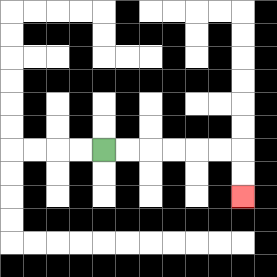{'start': '[4, 6]', 'end': '[10, 8]', 'path_directions': 'R,R,R,R,R,R,D,D', 'path_coordinates': '[[4, 6], [5, 6], [6, 6], [7, 6], [8, 6], [9, 6], [10, 6], [10, 7], [10, 8]]'}